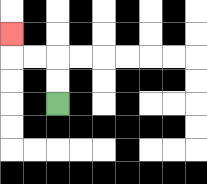{'start': '[2, 4]', 'end': '[0, 1]', 'path_directions': 'U,U,L,L,U', 'path_coordinates': '[[2, 4], [2, 3], [2, 2], [1, 2], [0, 2], [0, 1]]'}